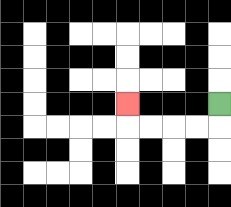{'start': '[9, 4]', 'end': '[5, 4]', 'path_directions': 'D,L,L,L,L,U', 'path_coordinates': '[[9, 4], [9, 5], [8, 5], [7, 5], [6, 5], [5, 5], [5, 4]]'}